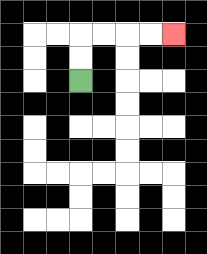{'start': '[3, 3]', 'end': '[7, 1]', 'path_directions': 'U,U,R,R,R,R', 'path_coordinates': '[[3, 3], [3, 2], [3, 1], [4, 1], [5, 1], [6, 1], [7, 1]]'}